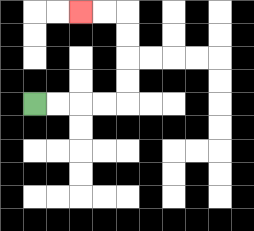{'start': '[1, 4]', 'end': '[3, 0]', 'path_directions': 'R,R,R,R,U,U,U,U,L,L', 'path_coordinates': '[[1, 4], [2, 4], [3, 4], [4, 4], [5, 4], [5, 3], [5, 2], [5, 1], [5, 0], [4, 0], [3, 0]]'}